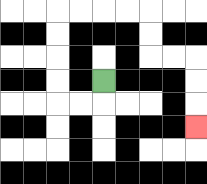{'start': '[4, 3]', 'end': '[8, 5]', 'path_directions': 'D,L,L,U,U,U,U,R,R,R,R,D,D,R,R,D,D,D', 'path_coordinates': '[[4, 3], [4, 4], [3, 4], [2, 4], [2, 3], [2, 2], [2, 1], [2, 0], [3, 0], [4, 0], [5, 0], [6, 0], [6, 1], [6, 2], [7, 2], [8, 2], [8, 3], [8, 4], [8, 5]]'}